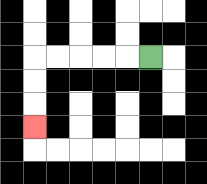{'start': '[6, 2]', 'end': '[1, 5]', 'path_directions': 'L,L,L,L,L,D,D,D', 'path_coordinates': '[[6, 2], [5, 2], [4, 2], [3, 2], [2, 2], [1, 2], [1, 3], [1, 4], [1, 5]]'}